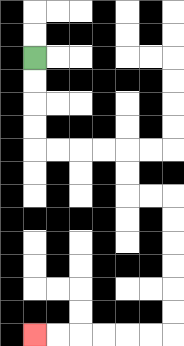{'start': '[1, 2]', 'end': '[1, 14]', 'path_directions': 'D,D,D,D,R,R,R,R,D,D,R,R,D,D,D,D,D,D,L,L,L,L,L,L', 'path_coordinates': '[[1, 2], [1, 3], [1, 4], [1, 5], [1, 6], [2, 6], [3, 6], [4, 6], [5, 6], [5, 7], [5, 8], [6, 8], [7, 8], [7, 9], [7, 10], [7, 11], [7, 12], [7, 13], [7, 14], [6, 14], [5, 14], [4, 14], [3, 14], [2, 14], [1, 14]]'}